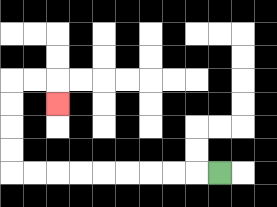{'start': '[9, 7]', 'end': '[2, 4]', 'path_directions': 'L,L,L,L,L,L,L,L,L,U,U,U,U,R,R,D', 'path_coordinates': '[[9, 7], [8, 7], [7, 7], [6, 7], [5, 7], [4, 7], [3, 7], [2, 7], [1, 7], [0, 7], [0, 6], [0, 5], [0, 4], [0, 3], [1, 3], [2, 3], [2, 4]]'}